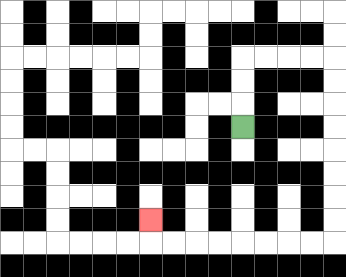{'start': '[10, 5]', 'end': '[6, 9]', 'path_directions': 'U,U,U,R,R,R,R,D,D,D,D,D,D,D,D,L,L,L,L,L,L,L,L,U', 'path_coordinates': '[[10, 5], [10, 4], [10, 3], [10, 2], [11, 2], [12, 2], [13, 2], [14, 2], [14, 3], [14, 4], [14, 5], [14, 6], [14, 7], [14, 8], [14, 9], [14, 10], [13, 10], [12, 10], [11, 10], [10, 10], [9, 10], [8, 10], [7, 10], [6, 10], [6, 9]]'}